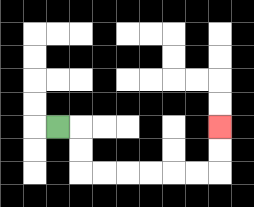{'start': '[2, 5]', 'end': '[9, 5]', 'path_directions': 'R,D,D,R,R,R,R,R,R,U,U', 'path_coordinates': '[[2, 5], [3, 5], [3, 6], [3, 7], [4, 7], [5, 7], [6, 7], [7, 7], [8, 7], [9, 7], [9, 6], [9, 5]]'}